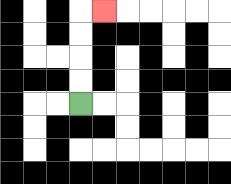{'start': '[3, 4]', 'end': '[4, 0]', 'path_directions': 'U,U,U,U,R', 'path_coordinates': '[[3, 4], [3, 3], [3, 2], [3, 1], [3, 0], [4, 0]]'}